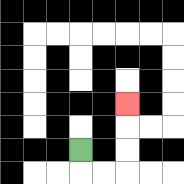{'start': '[3, 6]', 'end': '[5, 4]', 'path_directions': 'D,R,R,U,U,U', 'path_coordinates': '[[3, 6], [3, 7], [4, 7], [5, 7], [5, 6], [5, 5], [5, 4]]'}